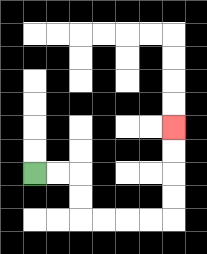{'start': '[1, 7]', 'end': '[7, 5]', 'path_directions': 'R,R,D,D,R,R,R,R,U,U,U,U', 'path_coordinates': '[[1, 7], [2, 7], [3, 7], [3, 8], [3, 9], [4, 9], [5, 9], [6, 9], [7, 9], [7, 8], [7, 7], [7, 6], [7, 5]]'}